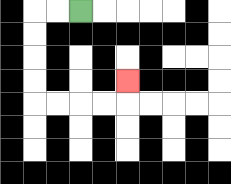{'start': '[3, 0]', 'end': '[5, 3]', 'path_directions': 'L,L,D,D,D,D,R,R,R,R,U', 'path_coordinates': '[[3, 0], [2, 0], [1, 0], [1, 1], [1, 2], [1, 3], [1, 4], [2, 4], [3, 4], [4, 4], [5, 4], [5, 3]]'}